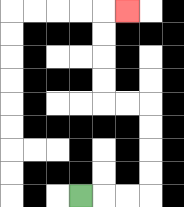{'start': '[3, 8]', 'end': '[5, 0]', 'path_directions': 'R,R,R,U,U,U,U,L,L,U,U,U,U,R', 'path_coordinates': '[[3, 8], [4, 8], [5, 8], [6, 8], [6, 7], [6, 6], [6, 5], [6, 4], [5, 4], [4, 4], [4, 3], [4, 2], [4, 1], [4, 0], [5, 0]]'}